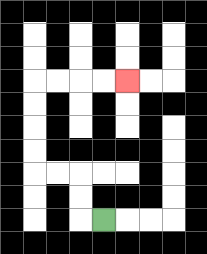{'start': '[4, 9]', 'end': '[5, 3]', 'path_directions': 'L,U,U,L,L,U,U,U,U,R,R,R,R', 'path_coordinates': '[[4, 9], [3, 9], [3, 8], [3, 7], [2, 7], [1, 7], [1, 6], [1, 5], [1, 4], [1, 3], [2, 3], [3, 3], [4, 3], [5, 3]]'}